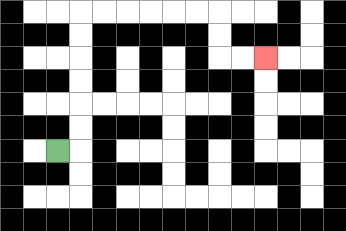{'start': '[2, 6]', 'end': '[11, 2]', 'path_directions': 'R,U,U,U,U,U,U,R,R,R,R,R,R,D,D,R,R', 'path_coordinates': '[[2, 6], [3, 6], [3, 5], [3, 4], [3, 3], [3, 2], [3, 1], [3, 0], [4, 0], [5, 0], [6, 0], [7, 0], [8, 0], [9, 0], [9, 1], [9, 2], [10, 2], [11, 2]]'}